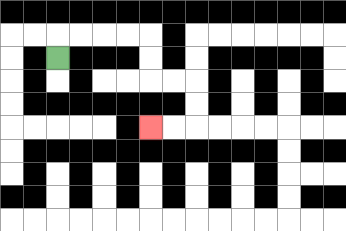{'start': '[2, 2]', 'end': '[6, 5]', 'path_directions': 'U,R,R,R,R,D,D,R,R,D,D,L,L', 'path_coordinates': '[[2, 2], [2, 1], [3, 1], [4, 1], [5, 1], [6, 1], [6, 2], [6, 3], [7, 3], [8, 3], [8, 4], [8, 5], [7, 5], [6, 5]]'}